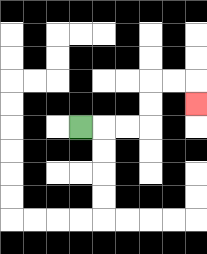{'start': '[3, 5]', 'end': '[8, 4]', 'path_directions': 'R,R,R,U,U,R,R,D', 'path_coordinates': '[[3, 5], [4, 5], [5, 5], [6, 5], [6, 4], [6, 3], [7, 3], [8, 3], [8, 4]]'}